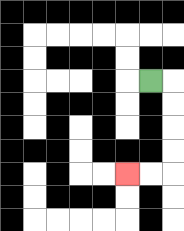{'start': '[6, 3]', 'end': '[5, 7]', 'path_directions': 'R,D,D,D,D,L,L', 'path_coordinates': '[[6, 3], [7, 3], [7, 4], [7, 5], [7, 6], [7, 7], [6, 7], [5, 7]]'}